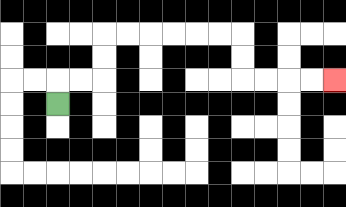{'start': '[2, 4]', 'end': '[14, 3]', 'path_directions': 'U,R,R,U,U,R,R,R,R,R,R,D,D,R,R,R,R', 'path_coordinates': '[[2, 4], [2, 3], [3, 3], [4, 3], [4, 2], [4, 1], [5, 1], [6, 1], [7, 1], [8, 1], [9, 1], [10, 1], [10, 2], [10, 3], [11, 3], [12, 3], [13, 3], [14, 3]]'}